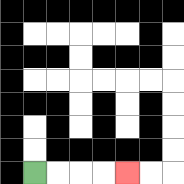{'start': '[1, 7]', 'end': '[5, 7]', 'path_directions': 'R,R,R,R', 'path_coordinates': '[[1, 7], [2, 7], [3, 7], [4, 7], [5, 7]]'}